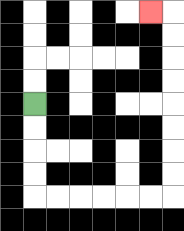{'start': '[1, 4]', 'end': '[6, 0]', 'path_directions': 'D,D,D,D,R,R,R,R,R,R,U,U,U,U,U,U,U,U,L', 'path_coordinates': '[[1, 4], [1, 5], [1, 6], [1, 7], [1, 8], [2, 8], [3, 8], [4, 8], [5, 8], [6, 8], [7, 8], [7, 7], [7, 6], [7, 5], [7, 4], [7, 3], [7, 2], [7, 1], [7, 0], [6, 0]]'}